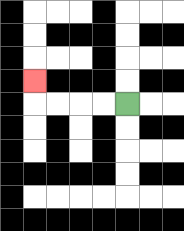{'start': '[5, 4]', 'end': '[1, 3]', 'path_directions': 'L,L,L,L,U', 'path_coordinates': '[[5, 4], [4, 4], [3, 4], [2, 4], [1, 4], [1, 3]]'}